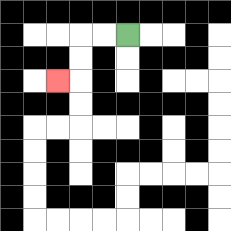{'start': '[5, 1]', 'end': '[2, 3]', 'path_directions': 'L,L,D,D,L', 'path_coordinates': '[[5, 1], [4, 1], [3, 1], [3, 2], [3, 3], [2, 3]]'}